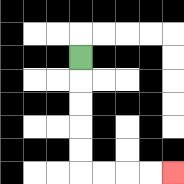{'start': '[3, 2]', 'end': '[7, 7]', 'path_directions': 'D,D,D,D,D,R,R,R,R', 'path_coordinates': '[[3, 2], [3, 3], [3, 4], [3, 5], [3, 6], [3, 7], [4, 7], [5, 7], [6, 7], [7, 7]]'}